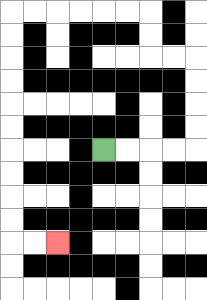{'start': '[4, 6]', 'end': '[2, 10]', 'path_directions': 'R,R,R,R,U,U,U,U,L,L,U,U,L,L,L,L,L,L,D,D,D,D,D,D,D,D,D,D,R,R', 'path_coordinates': '[[4, 6], [5, 6], [6, 6], [7, 6], [8, 6], [8, 5], [8, 4], [8, 3], [8, 2], [7, 2], [6, 2], [6, 1], [6, 0], [5, 0], [4, 0], [3, 0], [2, 0], [1, 0], [0, 0], [0, 1], [0, 2], [0, 3], [0, 4], [0, 5], [0, 6], [0, 7], [0, 8], [0, 9], [0, 10], [1, 10], [2, 10]]'}